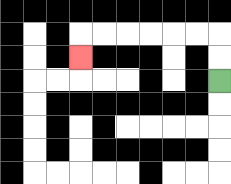{'start': '[9, 3]', 'end': '[3, 2]', 'path_directions': 'U,U,L,L,L,L,L,L,D', 'path_coordinates': '[[9, 3], [9, 2], [9, 1], [8, 1], [7, 1], [6, 1], [5, 1], [4, 1], [3, 1], [3, 2]]'}